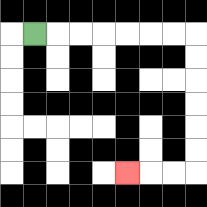{'start': '[1, 1]', 'end': '[5, 7]', 'path_directions': 'R,R,R,R,R,R,R,D,D,D,D,D,D,L,L,L', 'path_coordinates': '[[1, 1], [2, 1], [3, 1], [4, 1], [5, 1], [6, 1], [7, 1], [8, 1], [8, 2], [8, 3], [8, 4], [8, 5], [8, 6], [8, 7], [7, 7], [6, 7], [5, 7]]'}